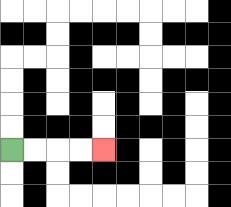{'start': '[0, 6]', 'end': '[4, 6]', 'path_directions': 'R,R,R,R', 'path_coordinates': '[[0, 6], [1, 6], [2, 6], [3, 6], [4, 6]]'}